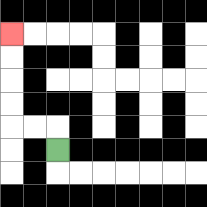{'start': '[2, 6]', 'end': '[0, 1]', 'path_directions': 'U,L,L,U,U,U,U', 'path_coordinates': '[[2, 6], [2, 5], [1, 5], [0, 5], [0, 4], [0, 3], [0, 2], [0, 1]]'}